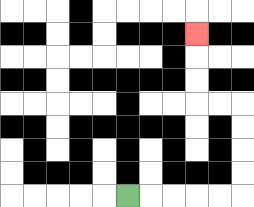{'start': '[5, 8]', 'end': '[8, 1]', 'path_directions': 'R,R,R,R,R,U,U,U,U,L,L,U,U,U', 'path_coordinates': '[[5, 8], [6, 8], [7, 8], [8, 8], [9, 8], [10, 8], [10, 7], [10, 6], [10, 5], [10, 4], [9, 4], [8, 4], [8, 3], [8, 2], [8, 1]]'}